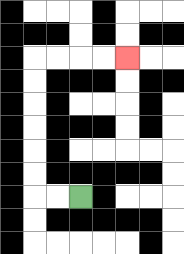{'start': '[3, 8]', 'end': '[5, 2]', 'path_directions': 'L,L,U,U,U,U,U,U,R,R,R,R', 'path_coordinates': '[[3, 8], [2, 8], [1, 8], [1, 7], [1, 6], [1, 5], [1, 4], [1, 3], [1, 2], [2, 2], [3, 2], [4, 2], [5, 2]]'}